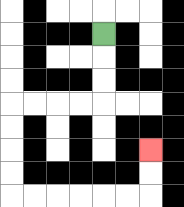{'start': '[4, 1]', 'end': '[6, 6]', 'path_directions': 'D,D,D,L,L,L,L,D,D,D,D,R,R,R,R,R,R,U,U', 'path_coordinates': '[[4, 1], [4, 2], [4, 3], [4, 4], [3, 4], [2, 4], [1, 4], [0, 4], [0, 5], [0, 6], [0, 7], [0, 8], [1, 8], [2, 8], [3, 8], [4, 8], [5, 8], [6, 8], [6, 7], [6, 6]]'}